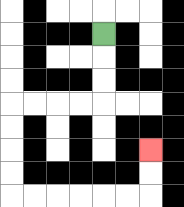{'start': '[4, 1]', 'end': '[6, 6]', 'path_directions': 'D,D,D,L,L,L,L,D,D,D,D,R,R,R,R,R,R,U,U', 'path_coordinates': '[[4, 1], [4, 2], [4, 3], [4, 4], [3, 4], [2, 4], [1, 4], [0, 4], [0, 5], [0, 6], [0, 7], [0, 8], [1, 8], [2, 8], [3, 8], [4, 8], [5, 8], [6, 8], [6, 7], [6, 6]]'}